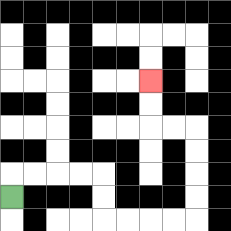{'start': '[0, 8]', 'end': '[6, 3]', 'path_directions': 'U,R,R,R,R,D,D,R,R,R,R,U,U,U,U,L,L,U,U', 'path_coordinates': '[[0, 8], [0, 7], [1, 7], [2, 7], [3, 7], [4, 7], [4, 8], [4, 9], [5, 9], [6, 9], [7, 9], [8, 9], [8, 8], [8, 7], [8, 6], [8, 5], [7, 5], [6, 5], [6, 4], [6, 3]]'}